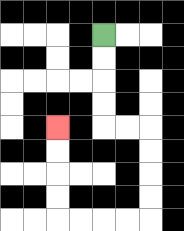{'start': '[4, 1]', 'end': '[2, 5]', 'path_directions': 'D,D,D,D,R,R,D,D,D,D,L,L,L,L,U,U,U,U', 'path_coordinates': '[[4, 1], [4, 2], [4, 3], [4, 4], [4, 5], [5, 5], [6, 5], [6, 6], [6, 7], [6, 8], [6, 9], [5, 9], [4, 9], [3, 9], [2, 9], [2, 8], [2, 7], [2, 6], [2, 5]]'}